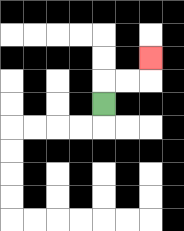{'start': '[4, 4]', 'end': '[6, 2]', 'path_directions': 'U,R,R,U', 'path_coordinates': '[[4, 4], [4, 3], [5, 3], [6, 3], [6, 2]]'}